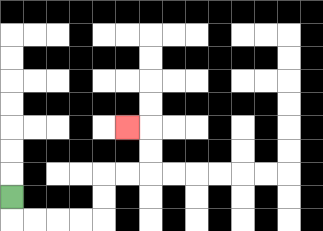{'start': '[0, 8]', 'end': '[5, 5]', 'path_directions': 'D,R,R,R,R,U,U,R,R,U,U,L', 'path_coordinates': '[[0, 8], [0, 9], [1, 9], [2, 9], [3, 9], [4, 9], [4, 8], [4, 7], [5, 7], [6, 7], [6, 6], [6, 5], [5, 5]]'}